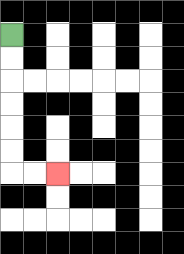{'start': '[0, 1]', 'end': '[2, 7]', 'path_directions': 'D,D,D,D,D,D,R,R', 'path_coordinates': '[[0, 1], [0, 2], [0, 3], [0, 4], [0, 5], [0, 6], [0, 7], [1, 7], [2, 7]]'}